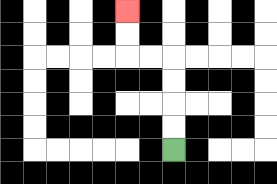{'start': '[7, 6]', 'end': '[5, 0]', 'path_directions': 'U,U,U,U,L,L,U,U', 'path_coordinates': '[[7, 6], [7, 5], [7, 4], [7, 3], [7, 2], [6, 2], [5, 2], [5, 1], [5, 0]]'}